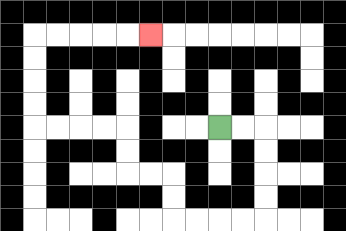{'start': '[9, 5]', 'end': '[6, 1]', 'path_directions': 'R,R,D,D,D,D,L,L,L,L,U,U,L,L,U,U,L,L,L,L,U,U,U,U,R,R,R,R,R', 'path_coordinates': '[[9, 5], [10, 5], [11, 5], [11, 6], [11, 7], [11, 8], [11, 9], [10, 9], [9, 9], [8, 9], [7, 9], [7, 8], [7, 7], [6, 7], [5, 7], [5, 6], [5, 5], [4, 5], [3, 5], [2, 5], [1, 5], [1, 4], [1, 3], [1, 2], [1, 1], [2, 1], [3, 1], [4, 1], [5, 1], [6, 1]]'}